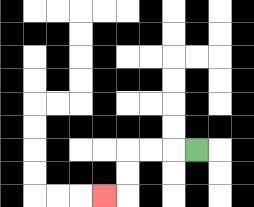{'start': '[8, 6]', 'end': '[4, 8]', 'path_directions': 'L,L,L,D,D,L', 'path_coordinates': '[[8, 6], [7, 6], [6, 6], [5, 6], [5, 7], [5, 8], [4, 8]]'}